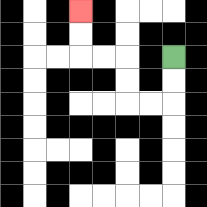{'start': '[7, 2]', 'end': '[3, 0]', 'path_directions': 'D,D,L,L,U,U,L,L,U,U', 'path_coordinates': '[[7, 2], [7, 3], [7, 4], [6, 4], [5, 4], [5, 3], [5, 2], [4, 2], [3, 2], [3, 1], [3, 0]]'}